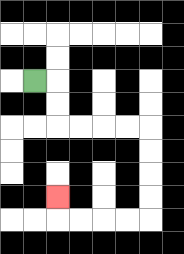{'start': '[1, 3]', 'end': '[2, 8]', 'path_directions': 'R,D,D,R,R,R,R,D,D,D,D,L,L,L,L,U', 'path_coordinates': '[[1, 3], [2, 3], [2, 4], [2, 5], [3, 5], [4, 5], [5, 5], [6, 5], [6, 6], [6, 7], [6, 8], [6, 9], [5, 9], [4, 9], [3, 9], [2, 9], [2, 8]]'}